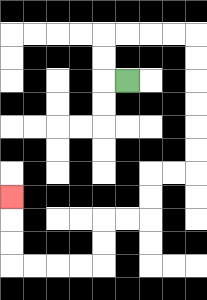{'start': '[5, 3]', 'end': '[0, 8]', 'path_directions': 'L,U,U,R,R,R,R,D,D,D,D,D,D,L,L,D,D,L,L,D,D,L,L,L,L,U,U,U', 'path_coordinates': '[[5, 3], [4, 3], [4, 2], [4, 1], [5, 1], [6, 1], [7, 1], [8, 1], [8, 2], [8, 3], [8, 4], [8, 5], [8, 6], [8, 7], [7, 7], [6, 7], [6, 8], [6, 9], [5, 9], [4, 9], [4, 10], [4, 11], [3, 11], [2, 11], [1, 11], [0, 11], [0, 10], [0, 9], [0, 8]]'}